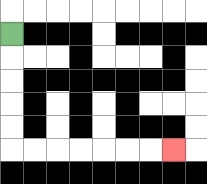{'start': '[0, 1]', 'end': '[7, 6]', 'path_directions': 'D,D,D,D,D,R,R,R,R,R,R,R', 'path_coordinates': '[[0, 1], [0, 2], [0, 3], [0, 4], [0, 5], [0, 6], [1, 6], [2, 6], [3, 6], [4, 6], [5, 6], [6, 6], [7, 6]]'}